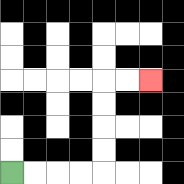{'start': '[0, 7]', 'end': '[6, 3]', 'path_directions': 'R,R,R,R,U,U,U,U,R,R', 'path_coordinates': '[[0, 7], [1, 7], [2, 7], [3, 7], [4, 7], [4, 6], [4, 5], [4, 4], [4, 3], [5, 3], [6, 3]]'}